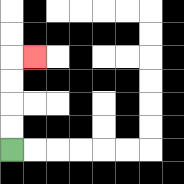{'start': '[0, 6]', 'end': '[1, 2]', 'path_directions': 'U,U,U,U,R', 'path_coordinates': '[[0, 6], [0, 5], [0, 4], [0, 3], [0, 2], [1, 2]]'}